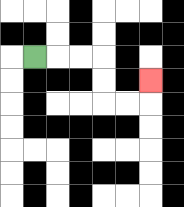{'start': '[1, 2]', 'end': '[6, 3]', 'path_directions': 'R,R,R,D,D,R,R,U', 'path_coordinates': '[[1, 2], [2, 2], [3, 2], [4, 2], [4, 3], [4, 4], [5, 4], [6, 4], [6, 3]]'}